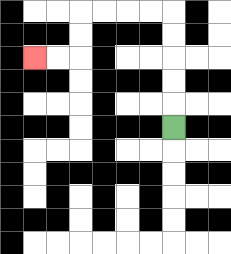{'start': '[7, 5]', 'end': '[1, 2]', 'path_directions': 'U,U,U,U,U,L,L,L,L,D,D,L,L', 'path_coordinates': '[[7, 5], [7, 4], [7, 3], [7, 2], [7, 1], [7, 0], [6, 0], [5, 0], [4, 0], [3, 0], [3, 1], [3, 2], [2, 2], [1, 2]]'}